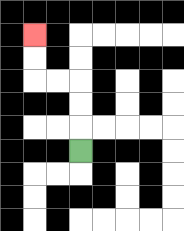{'start': '[3, 6]', 'end': '[1, 1]', 'path_directions': 'U,U,U,L,L,U,U', 'path_coordinates': '[[3, 6], [3, 5], [3, 4], [3, 3], [2, 3], [1, 3], [1, 2], [1, 1]]'}